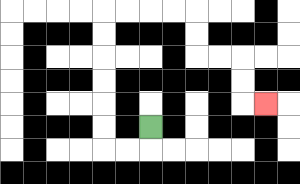{'start': '[6, 5]', 'end': '[11, 4]', 'path_directions': 'D,L,L,U,U,U,U,U,U,R,R,R,R,D,D,R,R,D,D,R', 'path_coordinates': '[[6, 5], [6, 6], [5, 6], [4, 6], [4, 5], [4, 4], [4, 3], [4, 2], [4, 1], [4, 0], [5, 0], [6, 0], [7, 0], [8, 0], [8, 1], [8, 2], [9, 2], [10, 2], [10, 3], [10, 4], [11, 4]]'}